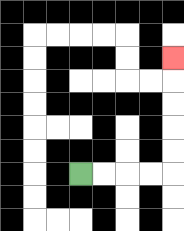{'start': '[3, 7]', 'end': '[7, 2]', 'path_directions': 'R,R,R,R,U,U,U,U,U', 'path_coordinates': '[[3, 7], [4, 7], [5, 7], [6, 7], [7, 7], [7, 6], [7, 5], [7, 4], [7, 3], [7, 2]]'}